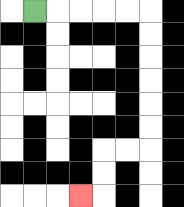{'start': '[1, 0]', 'end': '[3, 8]', 'path_directions': 'R,R,R,R,R,D,D,D,D,D,D,L,L,D,D,L', 'path_coordinates': '[[1, 0], [2, 0], [3, 0], [4, 0], [5, 0], [6, 0], [6, 1], [6, 2], [6, 3], [6, 4], [6, 5], [6, 6], [5, 6], [4, 6], [4, 7], [4, 8], [3, 8]]'}